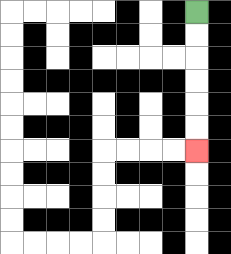{'start': '[8, 0]', 'end': '[8, 6]', 'path_directions': 'D,D,D,D,D,D', 'path_coordinates': '[[8, 0], [8, 1], [8, 2], [8, 3], [8, 4], [8, 5], [8, 6]]'}